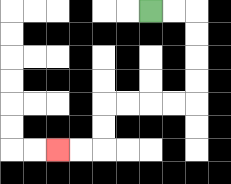{'start': '[6, 0]', 'end': '[2, 6]', 'path_directions': 'R,R,D,D,D,D,L,L,L,L,D,D,L,L', 'path_coordinates': '[[6, 0], [7, 0], [8, 0], [8, 1], [8, 2], [8, 3], [8, 4], [7, 4], [6, 4], [5, 4], [4, 4], [4, 5], [4, 6], [3, 6], [2, 6]]'}